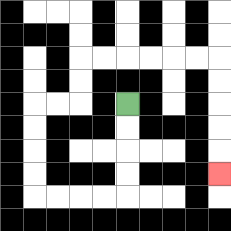{'start': '[5, 4]', 'end': '[9, 7]', 'path_directions': 'D,D,D,D,L,L,L,L,U,U,U,U,R,R,U,U,R,R,R,R,R,R,D,D,D,D,D', 'path_coordinates': '[[5, 4], [5, 5], [5, 6], [5, 7], [5, 8], [4, 8], [3, 8], [2, 8], [1, 8], [1, 7], [1, 6], [1, 5], [1, 4], [2, 4], [3, 4], [3, 3], [3, 2], [4, 2], [5, 2], [6, 2], [7, 2], [8, 2], [9, 2], [9, 3], [9, 4], [9, 5], [9, 6], [9, 7]]'}